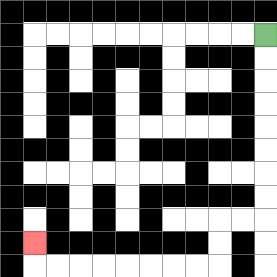{'start': '[11, 1]', 'end': '[1, 10]', 'path_directions': 'D,D,D,D,D,D,D,D,L,L,D,D,L,L,L,L,L,L,L,L,U', 'path_coordinates': '[[11, 1], [11, 2], [11, 3], [11, 4], [11, 5], [11, 6], [11, 7], [11, 8], [11, 9], [10, 9], [9, 9], [9, 10], [9, 11], [8, 11], [7, 11], [6, 11], [5, 11], [4, 11], [3, 11], [2, 11], [1, 11], [1, 10]]'}